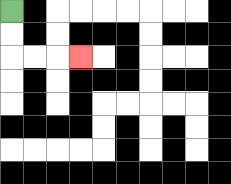{'start': '[0, 0]', 'end': '[3, 2]', 'path_directions': 'D,D,R,R,R', 'path_coordinates': '[[0, 0], [0, 1], [0, 2], [1, 2], [2, 2], [3, 2]]'}